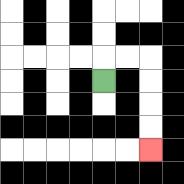{'start': '[4, 3]', 'end': '[6, 6]', 'path_directions': 'U,R,R,D,D,D,D', 'path_coordinates': '[[4, 3], [4, 2], [5, 2], [6, 2], [6, 3], [6, 4], [6, 5], [6, 6]]'}